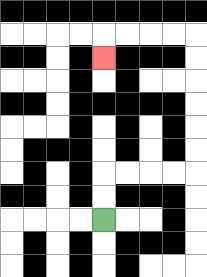{'start': '[4, 9]', 'end': '[4, 2]', 'path_directions': 'U,U,R,R,R,R,U,U,U,U,U,U,L,L,L,L,D', 'path_coordinates': '[[4, 9], [4, 8], [4, 7], [5, 7], [6, 7], [7, 7], [8, 7], [8, 6], [8, 5], [8, 4], [8, 3], [8, 2], [8, 1], [7, 1], [6, 1], [5, 1], [4, 1], [4, 2]]'}